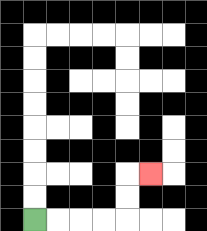{'start': '[1, 9]', 'end': '[6, 7]', 'path_directions': 'R,R,R,R,U,U,R', 'path_coordinates': '[[1, 9], [2, 9], [3, 9], [4, 9], [5, 9], [5, 8], [5, 7], [6, 7]]'}